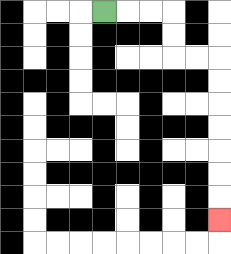{'start': '[4, 0]', 'end': '[9, 9]', 'path_directions': 'R,R,R,D,D,R,R,D,D,D,D,D,D,D', 'path_coordinates': '[[4, 0], [5, 0], [6, 0], [7, 0], [7, 1], [7, 2], [8, 2], [9, 2], [9, 3], [9, 4], [9, 5], [9, 6], [9, 7], [9, 8], [9, 9]]'}